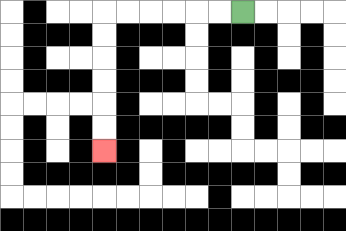{'start': '[10, 0]', 'end': '[4, 6]', 'path_directions': 'L,L,L,L,L,L,D,D,D,D,D,D', 'path_coordinates': '[[10, 0], [9, 0], [8, 0], [7, 0], [6, 0], [5, 0], [4, 0], [4, 1], [4, 2], [4, 3], [4, 4], [4, 5], [4, 6]]'}